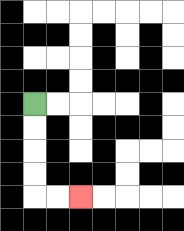{'start': '[1, 4]', 'end': '[3, 8]', 'path_directions': 'D,D,D,D,R,R', 'path_coordinates': '[[1, 4], [1, 5], [1, 6], [1, 7], [1, 8], [2, 8], [3, 8]]'}